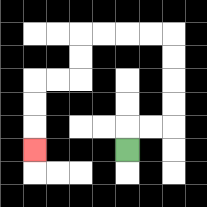{'start': '[5, 6]', 'end': '[1, 6]', 'path_directions': 'U,R,R,U,U,U,U,L,L,L,L,D,D,L,L,D,D,D', 'path_coordinates': '[[5, 6], [5, 5], [6, 5], [7, 5], [7, 4], [7, 3], [7, 2], [7, 1], [6, 1], [5, 1], [4, 1], [3, 1], [3, 2], [3, 3], [2, 3], [1, 3], [1, 4], [1, 5], [1, 6]]'}